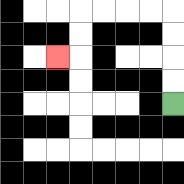{'start': '[7, 4]', 'end': '[2, 2]', 'path_directions': 'U,U,U,U,L,L,L,L,D,D,L', 'path_coordinates': '[[7, 4], [7, 3], [7, 2], [7, 1], [7, 0], [6, 0], [5, 0], [4, 0], [3, 0], [3, 1], [3, 2], [2, 2]]'}